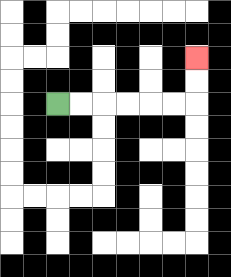{'start': '[2, 4]', 'end': '[8, 2]', 'path_directions': 'R,R,R,R,R,R,U,U', 'path_coordinates': '[[2, 4], [3, 4], [4, 4], [5, 4], [6, 4], [7, 4], [8, 4], [8, 3], [8, 2]]'}